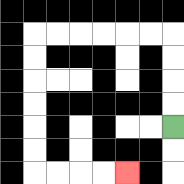{'start': '[7, 5]', 'end': '[5, 7]', 'path_directions': 'U,U,U,U,L,L,L,L,L,L,D,D,D,D,D,D,R,R,R,R', 'path_coordinates': '[[7, 5], [7, 4], [7, 3], [7, 2], [7, 1], [6, 1], [5, 1], [4, 1], [3, 1], [2, 1], [1, 1], [1, 2], [1, 3], [1, 4], [1, 5], [1, 6], [1, 7], [2, 7], [3, 7], [4, 7], [5, 7]]'}